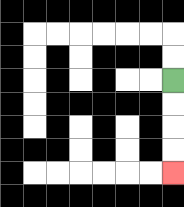{'start': '[7, 3]', 'end': '[7, 7]', 'path_directions': 'D,D,D,D', 'path_coordinates': '[[7, 3], [7, 4], [7, 5], [7, 6], [7, 7]]'}